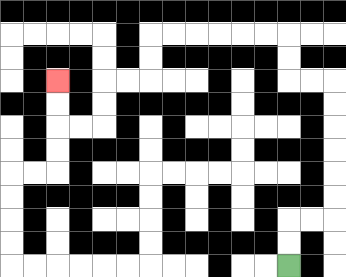{'start': '[12, 11]', 'end': '[2, 3]', 'path_directions': 'U,U,R,R,U,U,U,U,U,U,L,L,U,U,L,L,L,L,L,L,D,D,L,L,D,D,L,L,U,U', 'path_coordinates': '[[12, 11], [12, 10], [12, 9], [13, 9], [14, 9], [14, 8], [14, 7], [14, 6], [14, 5], [14, 4], [14, 3], [13, 3], [12, 3], [12, 2], [12, 1], [11, 1], [10, 1], [9, 1], [8, 1], [7, 1], [6, 1], [6, 2], [6, 3], [5, 3], [4, 3], [4, 4], [4, 5], [3, 5], [2, 5], [2, 4], [2, 3]]'}